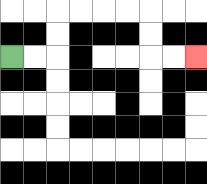{'start': '[0, 2]', 'end': '[8, 2]', 'path_directions': 'R,R,U,U,R,R,R,R,D,D,R,R', 'path_coordinates': '[[0, 2], [1, 2], [2, 2], [2, 1], [2, 0], [3, 0], [4, 0], [5, 0], [6, 0], [6, 1], [6, 2], [7, 2], [8, 2]]'}